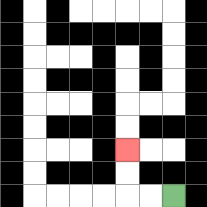{'start': '[7, 8]', 'end': '[5, 6]', 'path_directions': 'L,L,U,U', 'path_coordinates': '[[7, 8], [6, 8], [5, 8], [5, 7], [5, 6]]'}